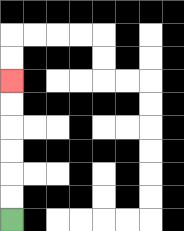{'start': '[0, 9]', 'end': '[0, 3]', 'path_directions': 'U,U,U,U,U,U', 'path_coordinates': '[[0, 9], [0, 8], [0, 7], [0, 6], [0, 5], [0, 4], [0, 3]]'}